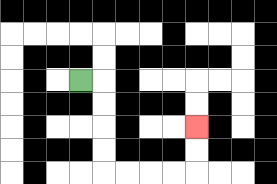{'start': '[3, 3]', 'end': '[8, 5]', 'path_directions': 'R,D,D,D,D,R,R,R,R,U,U', 'path_coordinates': '[[3, 3], [4, 3], [4, 4], [4, 5], [4, 6], [4, 7], [5, 7], [6, 7], [7, 7], [8, 7], [8, 6], [8, 5]]'}